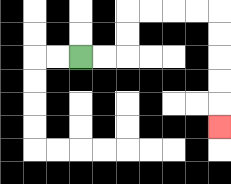{'start': '[3, 2]', 'end': '[9, 5]', 'path_directions': 'R,R,U,U,R,R,R,R,D,D,D,D,D', 'path_coordinates': '[[3, 2], [4, 2], [5, 2], [5, 1], [5, 0], [6, 0], [7, 0], [8, 0], [9, 0], [9, 1], [9, 2], [9, 3], [9, 4], [9, 5]]'}